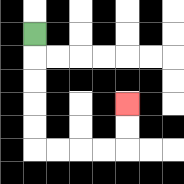{'start': '[1, 1]', 'end': '[5, 4]', 'path_directions': 'D,D,D,D,D,R,R,R,R,U,U', 'path_coordinates': '[[1, 1], [1, 2], [1, 3], [1, 4], [1, 5], [1, 6], [2, 6], [3, 6], [4, 6], [5, 6], [5, 5], [5, 4]]'}